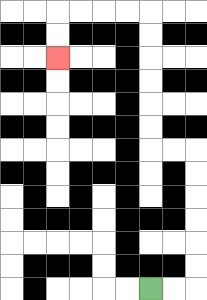{'start': '[6, 12]', 'end': '[2, 2]', 'path_directions': 'R,R,U,U,U,U,U,U,L,L,U,U,U,U,U,U,L,L,L,L,D,D', 'path_coordinates': '[[6, 12], [7, 12], [8, 12], [8, 11], [8, 10], [8, 9], [8, 8], [8, 7], [8, 6], [7, 6], [6, 6], [6, 5], [6, 4], [6, 3], [6, 2], [6, 1], [6, 0], [5, 0], [4, 0], [3, 0], [2, 0], [2, 1], [2, 2]]'}